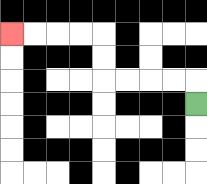{'start': '[8, 4]', 'end': '[0, 1]', 'path_directions': 'U,L,L,L,L,U,U,L,L,L,L', 'path_coordinates': '[[8, 4], [8, 3], [7, 3], [6, 3], [5, 3], [4, 3], [4, 2], [4, 1], [3, 1], [2, 1], [1, 1], [0, 1]]'}